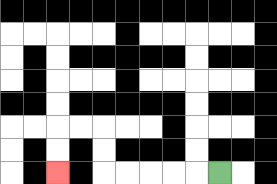{'start': '[9, 7]', 'end': '[2, 7]', 'path_directions': 'L,L,L,L,L,U,U,L,L,D,D', 'path_coordinates': '[[9, 7], [8, 7], [7, 7], [6, 7], [5, 7], [4, 7], [4, 6], [4, 5], [3, 5], [2, 5], [2, 6], [2, 7]]'}